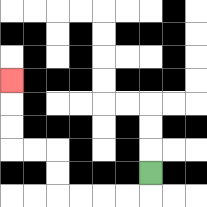{'start': '[6, 7]', 'end': '[0, 3]', 'path_directions': 'D,L,L,L,L,U,U,L,L,U,U,U', 'path_coordinates': '[[6, 7], [6, 8], [5, 8], [4, 8], [3, 8], [2, 8], [2, 7], [2, 6], [1, 6], [0, 6], [0, 5], [0, 4], [0, 3]]'}